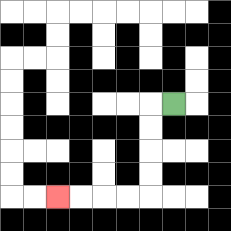{'start': '[7, 4]', 'end': '[2, 8]', 'path_directions': 'L,D,D,D,D,L,L,L,L', 'path_coordinates': '[[7, 4], [6, 4], [6, 5], [6, 6], [6, 7], [6, 8], [5, 8], [4, 8], [3, 8], [2, 8]]'}